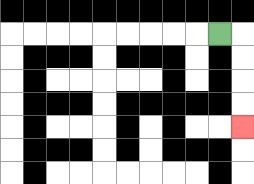{'start': '[9, 1]', 'end': '[10, 5]', 'path_directions': 'R,D,D,D,D', 'path_coordinates': '[[9, 1], [10, 1], [10, 2], [10, 3], [10, 4], [10, 5]]'}